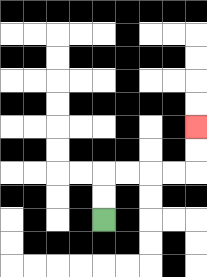{'start': '[4, 9]', 'end': '[8, 5]', 'path_directions': 'U,U,R,R,R,R,U,U', 'path_coordinates': '[[4, 9], [4, 8], [4, 7], [5, 7], [6, 7], [7, 7], [8, 7], [8, 6], [8, 5]]'}